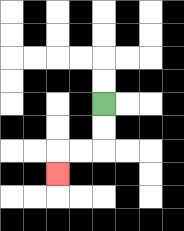{'start': '[4, 4]', 'end': '[2, 7]', 'path_directions': 'D,D,L,L,D', 'path_coordinates': '[[4, 4], [4, 5], [4, 6], [3, 6], [2, 6], [2, 7]]'}